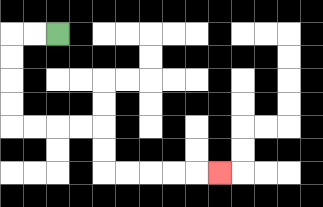{'start': '[2, 1]', 'end': '[9, 7]', 'path_directions': 'L,L,D,D,D,D,R,R,R,R,D,D,R,R,R,R,R', 'path_coordinates': '[[2, 1], [1, 1], [0, 1], [0, 2], [0, 3], [0, 4], [0, 5], [1, 5], [2, 5], [3, 5], [4, 5], [4, 6], [4, 7], [5, 7], [6, 7], [7, 7], [8, 7], [9, 7]]'}